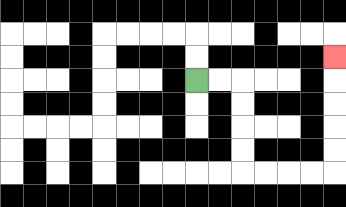{'start': '[8, 3]', 'end': '[14, 2]', 'path_directions': 'R,R,D,D,D,D,R,R,R,R,U,U,U,U,U', 'path_coordinates': '[[8, 3], [9, 3], [10, 3], [10, 4], [10, 5], [10, 6], [10, 7], [11, 7], [12, 7], [13, 7], [14, 7], [14, 6], [14, 5], [14, 4], [14, 3], [14, 2]]'}